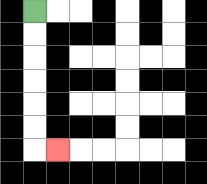{'start': '[1, 0]', 'end': '[2, 6]', 'path_directions': 'D,D,D,D,D,D,R', 'path_coordinates': '[[1, 0], [1, 1], [1, 2], [1, 3], [1, 4], [1, 5], [1, 6], [2, 6]]'}